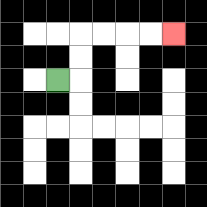{'start': '[2, 3]', 'end': '[7, 1]', 'path_directions': 'R,U,U,R,R,R,R', 'path_coordinates': '[[2, 3], [3, 3], [3, 2], [3, 1], [4, 1], [5, 1], [6, 1], [7, 1]]'}